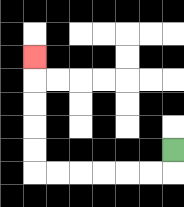{'start': '[7, 6]', 'end': '[1, 2]', 'path_directions': 'D,L,L,L,L,L,L,U,U,U,U,U', 'path_coordinates': '[[7, 6], [7, 7], [6, 7], [5, 7], [4, 7], [3, 7], [2, 7], [1, 7], [1, 6], [1, 5], [1, 4], [1, 3], [1, 2]]'}